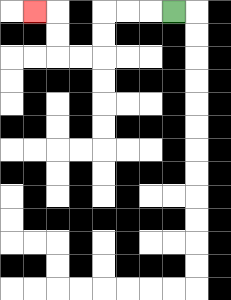{'start': '[7, 0]', 'end': '[1, 0]', 'path_directions': 'L,L,L,D,D,L,L,U,U,L', 'path_coordinates': '[[7, 0], [6, 0], [5, 0], [4, 0], [4, 1], [4, 2], [3, 2], [2, 2], [2, 1], [2, 0], [1, 0]]'}